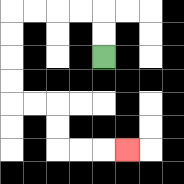{'start': '[4, 2]', 'end': '[5, 6]', 'path_directions': 'U,U,L,L,L,L,D,D,D,D,R,R,D,D,R,R,R', 'path_coordinates': '[[4, 2], [4, 1], [4, 0], [3, 0], [2, 0], [1, 0], [0, 0], [0, 1], [0, 2], [0, 3], [0, 4], [1, 4], [2, 4], [2, 5], [2, 6], [3, 6], [4, 6], [5, 6]]'}